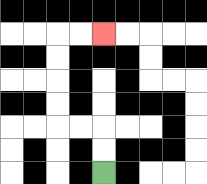{'start': '[4, 7]', 'end': '[4, 1]', 'path_directions': 'U,U,L,L,U,U,U,U,R,R', 'path_coordinates': '[[4, 7], [4, 6], [4, 5], [3, 5], [2, 5], [2, 4], [2, 3], [2, 2], [2, 1], [3, 1], [4, 1]]'}